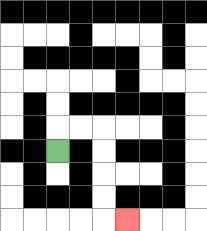{'start': '[2, 6]', 'end': '[5, 9]', 'path_directions': 'U,R,R,D,D,D,D,R', 'path_coordinates': '[[2, 6], [2, 5], [3, 5], [4, 5], [4, 6], [4, 7], [4, 8], [4, 9], [5, 9]]'}